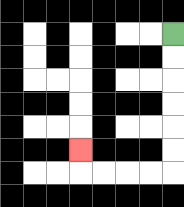{'start': '[7, 1]', 'end': '[3, 6]', 'path_directions': 'D,D,D,D,D,D,L,L,L,L,U', 'path_coordinates': '[[7, 1], [7, 2], [7, 3], [7, 4], [7, 5], [7, 6], [7, 7], [6, 7], [5, 7], [4, 7], [3, 7], [3, 6]]'}